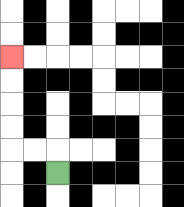{'start': '[2, 7]', 'end': '[0, 2]', 'path_directions': 'U,L,L,U,U,U,U', 'path_coordinates': '[[2, 7], [2, 6], [1, 6], [0, 6], [0, 5], [0, 4], [0, 3], [0, 2]]'}